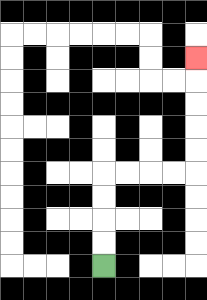{'start': '[4, 11]', 'end': '[8, 2]', 'path_directions': 'U,U,U,U,R,R,R,R,U,U,U,U,U', 'path_coordinates': '[[4, 11], [4, 10], [4, 9], [4, 8], [4, 7], [5, 7], [6, 7], [7, 7], [8, 7], [8, 6], [8, 5], [8, 4], [8, 3], [8, 2]]'}